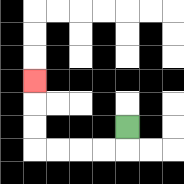{'start': '[5, 5]', 'end': '[1, 3]', 'path_directions': 'D,L,L,L,L,U,U,U', 'path_coordinates': '[[5, 5], [5, 6], [4, 6], [3, 6], [2, 6], [1, 6], [1, 5], [1, 4], [1, 3]]'}